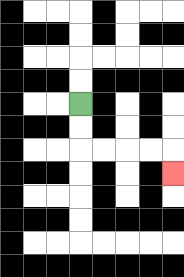{'start': '[3, 4]', 'end': '[7, 7]', 'path_directions': 'D,D,R,R,R,R,D', 'path_coordinates': '[[3, 4], [3, 5], [3, 6], [4, 6], [5, 6], [6, 6], [7, 6], [7, 7]]'}